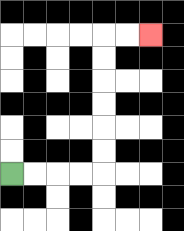{'start': '[0, 7]', 'end': '[6, 1]', 'path_directions': 'R,R,R,R,U,U,U,U,U,U,R,R', 'path_coordinates': '[[0, 7], [1, 7], [2, 7], [3, 7], [4, 7], [4, 6], [4, 5], [4, 4], [4, 3], [4, 2], [4, 1], [5, 1], [6, 1]]'}